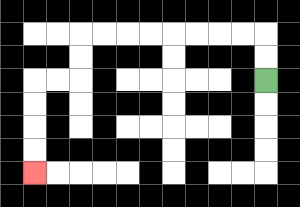{'start': '[11, 3]', 'end': '[1, 7]', 'path_directions': 'U,U,L,L,L,L,L,L,L,L,D,D,L,L,D,D,D,D', 'path_coordinates': '[[11, 3], [11, 2], [11, 1], [10, 1], [9, 1], [8, 1], [7, 1], [6, 1], [5, 1], [4, 1], [3, 1], [3, 2], [3, 3], [2, 3], [1, 3], [1, 4], [1, 5], [1, 6], [1, 7]]'}